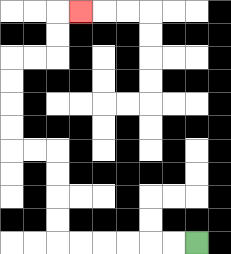{'start': '[8, 10]', 'end': '[3, 0]', 'path_directions': 'L,L,L,L,L,L,U,U,U,U,L,L,U,U,U,U,R,R,U,U,R', 'path_coordinates': '[[8, 10], [7, 10], [6, 10], [5, 10], [4, 10], [3, 10], [2, 10], [2, 9], [2, 8], [2, 7], [2, 6], [1, 6], [0, 6], [0, 5], [0, 4], [0, 3], [0, 2], [1, 2], [2, 2], [2, 1], [2, 0], [3, 0]]'}